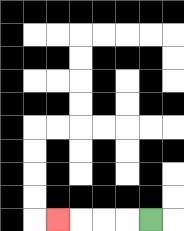{'start': '[6, 9]', 'end': '[2, 9]', 'path_directions': 'L,L,L,L', 'path_coordinates': '[[6, 9], [5, 9], [4, 9], [3, 9], [2, 9]]'}